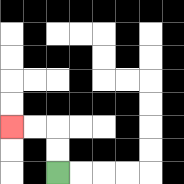{'start': '[2, 7]', 'end': '[0, 5]', 'path_directions': 'U,U,L,L', 'path_coordinates': '[[2, 7], [2, 6], [2, 5], [1, 5], [0, 5]]'}